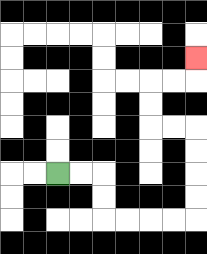{'start': '[2, 7]', 'end': '[8, 2]', 'path_directions': 'R,R,D,D,R,R,R,R,U,U,U,U,L,L,U,U,R,R,U', 'path_coordinates': '[[2, 7], [3, 7], [4, 7], [4, 8], [4, 9], [5, 9], [6, 9], [7, 9], [8, 9], [8, 8], [8, 7], [8, 6], [8, 5], [7, 5], [6, 5], [6, 4], [6, 3], [7, 3], [8, 3], [8, 2]]'}